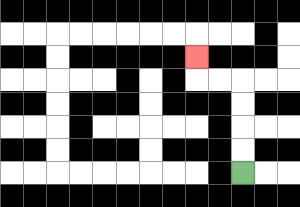{'start': '[10, 7]', 'end': '[8, 2]', 'path_directions': 'U,U,U,U,L,L,U', 'path_coordinates': '[[10, 7], [10, 6], [10, 5], [10, 4], [10, 3], [9, 3], [8, 3], [8, 2]]'}